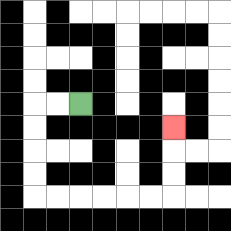{'start': '[3, 4]', 'end': '[7, 5]', 'path_directions': 'L,L,D,D,D,D,R,R,R,R,R,R,U,U,U', 'path_coordinates': '[[3, 4], [2, 4], [1, 4], [1, 5], [1, 6], [1, 7], [1, 8], [2, 8], [3, 8], [4, 8], [5, 8], [6, 8], [7, 8], [7, 7], [7, 6], [7, 5]]'}